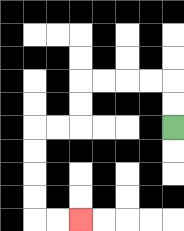{'start': '[7, 5]', 'end': '[3, 9]', 'path_directions': 'U,U,L,L,L,L,D,D,L,L,D,D,D,D,R,R', 'path_coordinates': '[[7, 5], [7, 4], [7, 3], [6, 3], [5, 3], [4, 3], [3, 3], [3, 4], [3, 5], [2, 5], [1, 5], [1, 6], [1, 7], [1, 8], [1, 9], [2, 9], [3, 9]]'}